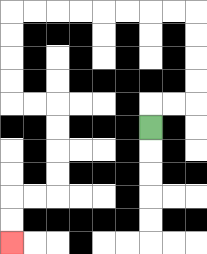{'start': '[6, 5]', 'end': '[0, 10]', 'path_directions': 'U,R,R,U,U,U,U,L,L,L,L,L,L,L,L,D,D,D,D,R,R,D,D,D,D,L,L,D,D', 'path_coordinates': '[[6, 5], [6, 4], [7, 4], [8, 4], [8, 3], [8, 2], [8, 1], [8, 0], [7, 0], [6, 0], [5, 0], [4, 0], [3, 0], [2, 0], [1, 0], [0, 0], [0, 1], [0, 2], [0, 3], [0, 4], [1, 4], [2, 4], [2, 5], [2, 6], [2, 7], [2, 8], [1, 8], [0, 8], [0, 9], [0, 10]]'}